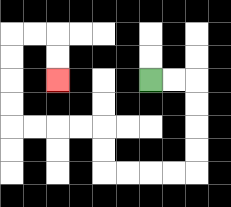{'start': '[6, 3]', 'end': '[2, 3]', 'path_directions': 'R,R,D,D,D,D,L,L,L,L,U,U,L,L,L,L,U,U,U,U,R,R,D,D', 'path_coordinates': '[[6, 3], [7, 3], [8, 3], [8, 4], [8, 5], [8, 6], [8, 7], [7, 7], [6, 7], [5, 7], [4, 7], [4, 6], [4, 5], [3, 5], [2, 5], [1, 5], [0, 5], [0, 4], [0, 3], [0, 2], [0, 1], [1, 1], [2, 1], [2, 2], [2, 3]]'}